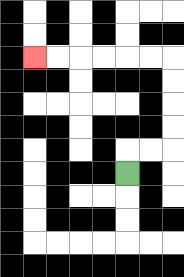{'start': '[5, 7]', 'end': '[1, 2]', 'path_directions': 'U,R,R,U,U,U,U,L,L,L,L,L,L', 'path_coordinates': '[[5, 7], [5, 6], [6, 6], [7, 6], [7, 5], [7, 4], [7, 3], [7, 2], [6, 2], [5, 2], [4, 2], [3, 2], [2, 2], [1, 2]]'}